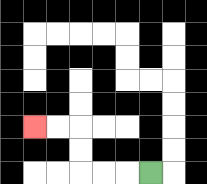{'start': '[6, 7]', 'end': '[1, 5]', 'path_directions': 'L,L,L,U,U,L,L', 'path_coordinates': '[[6, 7], [5, 7], [4, 7], [3, 7], [3, 6], [3, 5], [2, 5], [1, 5]]'}